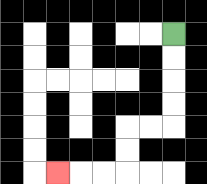{'start': '[7, 1]', 'end': '[2, 7]', 'path_directions': 'D,D,D,D,L,L,D,D,L,L,L', 'path_coordinates': '[[7, 1], [7, 2], [7, 3], [7, 4], [7, 5], [6, 5], [5, 5], [5, 6], [5, 7], [4, 7], [3, 7], [2, 7]]'}